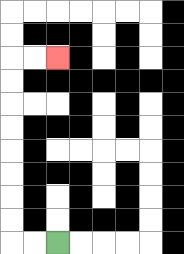{'start': '[2, 10]', 'end': '[2, 2]', 'path_directions': 'L,L,U,U,U,U,U,U,U,U,R,R', 'path_coordinates': '[[2, 10], [1, 10], [0, 10], [0, 9], [0, 8], [0, 7], [0, 6], [0, 5], [0, 4], [0, 3], [0, 2], [1, 2], [2, 2]]'}